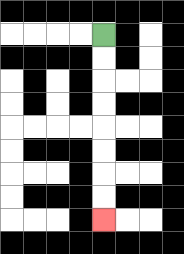{'start': '[4, 1]', 'end': '[4, 9]', 'path_directions': 'D,D,D,D,D,D,D,D', 'path_coordinates': '[[4, 1], [4, 2], [4, 3], [4, 4], [4, 5], [4, 6], [4, 7], [4, 8], [4, 9]]'}